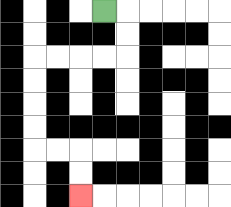{'start': '[4, 0]', 'end': '[3, 8]', 'path_directions': 'R,D,D,L,L,L,L,D,D,D,D,R,R,D,D', 'path_coordinates': '[[4, 0], [5, 0], [5, 1], [5, 2], [4, 2], [3, 2], [2, 2], [1, 2], [1, 3], [1, 4], [1, 5], [1, 6], [2, 6], [3, 6], [3, 7], [3, 8]]'}